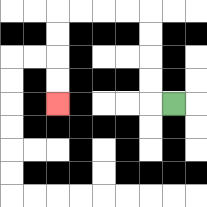{'start': '[7, 4]', 'end': '[2, 4]', 'path_directions': 'L,U,U,U,U,L,L,L,L,D,D,D,D', 'path_coordinates': '[[7, 4], [6, 4], [6, 3], [6, 2], [6, 1], [6, 0], [5, 0], [4, 0], [3, 0], [2, 0], [2, 1], [2, 2], [2, 3], [2, 4]]'}